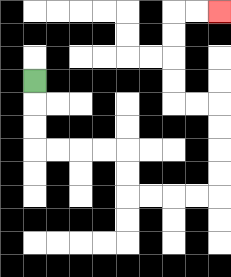{'start': '[1, 3]', 'end': '[9, 0]', 'path_directions': 'D,D,D,R,R,R,R,D,D,R,R,R,R,U,U,U,U,L,L,U,U,U,U,R,R', 'path_coordinates': '[[1, 3], [1, 4], [1, 5], [1, 6], [2, 6], [3, 6], [4, 6], [5, 6], [5, 7], [5, 8], [6, 8], [7, 8], [8, 8], [9, 8], [9, 7], [9, 6], [9, 5], [9, 4], [8, 4], [7, 4], [7, 3], [7, 2], [7, 1], [7, 0], [8, 0], [9, 0]]'}